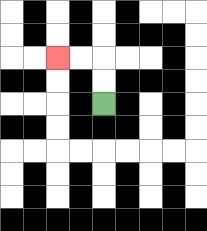{'start': '[4, 4]', 'end': '[2, 2]', 'path_directions': 'U,U,L,L', 'path_coordinates': '[[4, 4], [4, 3], [4, 2], [3, 2], [2, 2]]'}